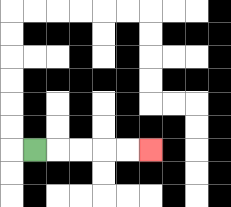{'start': '[1, 6]', 'end': '[6, 6]', 'path_directions': 'R,R,R,R,R', 'path_coordinates': '[[1, 6], [2, 6], [3, 6], [4, 6], [5, 6], [6, 6]]'}